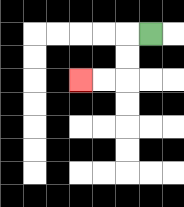{'start': '[6, 1]', 'end': '[3, 3]', 'path_directions': 'L,D,D,L,L', 'path_coordinates': '[[6, 1], [5, 1], [5, 2], [5, 3], [4, 3], [3, 3]]'}